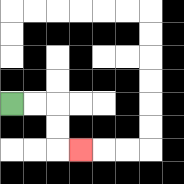{'start': '[0, 4]', 'end': '[3, 6]', 'path_directions': 'R,R,D,D,R', 'path_coordinates': '[[0, 4], [1, 4], [2, 4], [2, 5], [2, 6], [3, 6]]'}